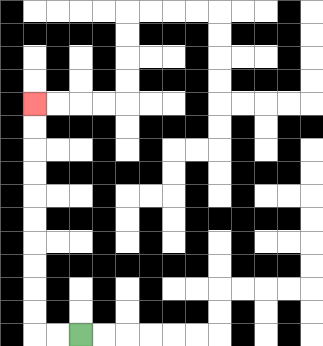{'start': '[3, 14]', 'end': '[1, 4]', 'path_directions': 'L,L,U,U,U,U,U,U,U,U,U,U', 'path_coordinates': '[[3, 14], [2, 14], [1, 14], [1, 13], [1, 12], [1, 11], [1, 10], [1, 9], [1, 8], [1, 7], [1, 6], [1, 5], [1, 4]]'}